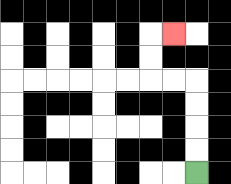{'start': '[8, 7]', 'end': '[7, 1]', 'path_directions': 'U,U,U,U,L,L,U,U,R', 'path_coordinates': '[[8, 7], [8, 6], [8, 5], [8, 4], [8, 3], [7, 3], [6, 3], [6, 2], [6, 1], [7, 1]]'}